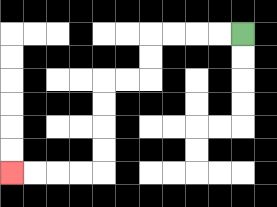{'start': '[10, 1]', 'end': '[0, 7]', 'path_directions': 'L,L,L,L,D,D,L,L,D,D,D,D,L,L,L,L', 'path_coordinates': '[[10, 1], [9, 1], [8, 1], [7, 1], [6, 1], [6, 2], [6, 3], [5, 3], [4, 3], [4, 4], [4, 5], [4, 6], [4, 7], [3, 7], [2, 7], [1, 7], [0, 7]]'}